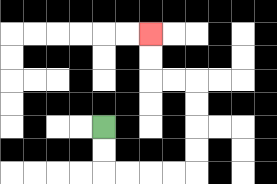{'start': '[4, 5]', 'end': '[6, 1]', 'path_directions': 'D,D,R,R,R,R,U,U,U,U,L,L,U,U', 'path_coordinates': '[[4, 5], [4, 6], [4, 7], [5, 7], [6, 7], [7, 7], [8, 7], [8, 6], [8, 5], [8, 4], [8, 3], [7, 3], [6, 3], [6, 2], [6, 1]]'}